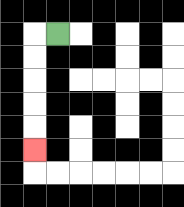{'start': '[2, 1]', 'end': '[1, 6]', 'path_directions': 'L,D,D,D,D,D', 'path_coordinates': '[[2, 1], [1, 1], [1, 2], [1, 3], [1, 4], [1, 5], [1, 6]]'}